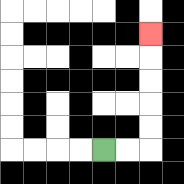{'start': '[4, 6]', 'end': '[6, 1]', 'path_directions': 'R,R,U,U,U,U,U', 'path_coordinates': '[[4, 6], [5, 6], [6, 6], [6, 5], [6, 4], [6, 3], [6, 2], [6, 1]]'}